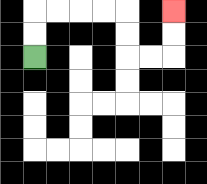{'start': '[1, 2]', 'end': '[7, 0]', 'path_directions': 'U,U,R,R,R,R,D,D,R,R,U,U', 'path_coordinates': '[[1, 2], [1, 1], [1, 0], [2, 0], [3, 0], [4, 0], [5, 0], [5, 1], [5, 2], [6, 2], [7, 2], [7, 1], [7, 0]]'}